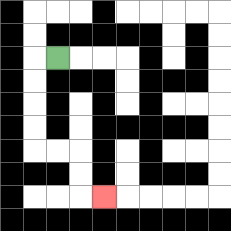{'start': '[2, 2]', 'end': '[4, 8]', 'path_directions': 'L,D,D,D,D,R,R,D,D,R', 'path_coordinates': '[[2, 2], [1, 2], [1, 3], [1, 4], [1, 5], [1, 6], [2, 6], [3, 6], [3, 7], [3, 8], [4, 8]]'}